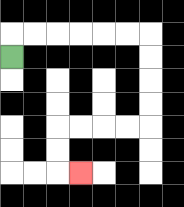{'start': '[0, 2]', 'end': '[3, 7]', 'path_directions': 'U,R,R,R,R,R,R,D,D,D,D,L,L,L,L,D,D,R', 'path_coordinates': '[[0, 2], [0, 1], [1, 1], [2, 1], [3, 1], [4, 1], [5, 1], [6, 1], [6, 2], [6, 3], [6, 4], [6, 5], [5, 5], [4, 5], [3, 5], [2, 5], [2, 6], [2, 7], [3, 7]]'}